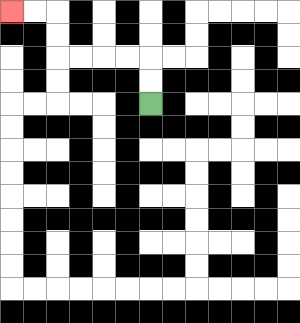{'start': '[6, 4]', 'end': '[0, 0]', 'path_directions': 'U,U,L,L,L,L,U,U,L,L', 'path_coordinates': '[[6, 4], [6, 3], [6, 2], [5, 2], [4, 2], [3, 2], [2, 2], [2, 1], [2, 0], [1, 0], [0, 0]]'}